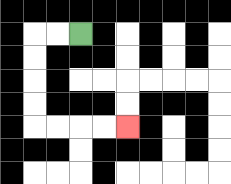{'start': '[3, 1]', 'end': '[5, 5]', 'path_directions': 'L,L,D,D,D,D,R,R,R,R', 'path_coordinates': '[[3, 1], [2, 1], [1, 1], [1, 2], [1, 3], [1, 4], [1, 5], [2, 5], [3, 5], [4, 5], [5, 5]]'}